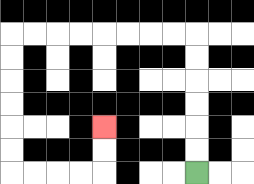{'start': '[8, 7]', 'end': '[4, 5]', 'path_directions': 'U,U,U,U,U,U,L,L,L,L,L,L,L,L,D,D,D,D,D,D,R,R,R,R,U,U', 'path_coordinates': '[[8, 7], [8, 6], [8, 5], [8, 4], [8, 3], [8, 2], [8, 1], [7, 1], [6, 1], [5, 1], [4, 1], [3, 1], [2, 1], [1, 1], [0, 1], [0, 2], [0, 3], [0, 4], [0, 5], [0, 6], [0, 7], [1, 7], [2, 7], [3, 7], [4, 7], [4, 6], [4, 5]]'}